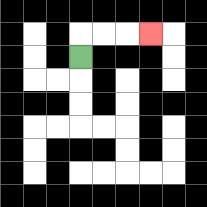{'start': '[3, 2]', 'end': '[6, 1]', 'path_directions': 'U,R,R,R', 'path_coordinates': '[[3, 2], [3, 1], [4, 1], [5, 1], [6, 1]]'}